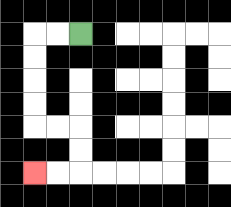{'start': '[3, 1]', 'end': '[1, 7]', 'path_directions': 'L,L,D,D,D,D,R,R,D,D,L,L', 'path_coordinates': '[[3, 1], [2, 1], [1, 1], [1, 2], [1, 3], [1, 4], [1, 5], [2, 5], [3, 5], [3, 6], [3, 7], [2, 7], [1, 7]]'}